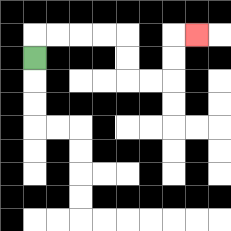{'start': '[1, 2]', 'end': '[8, 1]', 'path_directions': 'U,R,R,R,R,D,D,R,R,U,U,R', 'path_coordinates': '[[1, 2], [1, 1], [2, 1], [3, 1], [4, 1], [5, 1], [5, 2], [5, 3], [6, 3], [7, 3], [7, 2], [7, 1], [8, 1]]'}